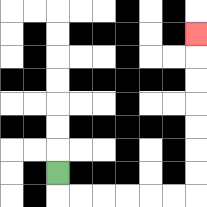{'start': '[2, 7]', 'end': '[8, 1]', 'path_directions': 'D,R,R,R,R,R,R,U,U,U,U,U,U,U', 'path_coordinates': '[[2, 7], [2, 8], [3, 8], [4, 8], [5, 8], [6, 8], [7, 8], [8, 8], [8, 7], [8, 6], [8, 5], [8, 4], [8, 3], [8, 2], [8, 1]]'}